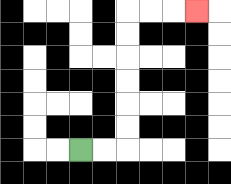{'start': '[3, 6]', 'end': '[8, 0]', 'path_directions': 'R,R,U,U,U,U,U,U,R,R,R', 'path_coordinates': '[[3, 6], [4, 6], [5, 6], [5, 5], [5, 4], [5, 3], [5, 2], [5, 1], [5, 0], [6, 0], [7, 0], [8, 0]]'}